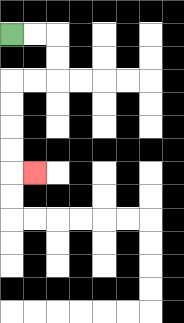{'start': '[0, 1]', 'end': '[1, 7]', 'path_directions': 'R,R,D,D,L,L,D,D,D,D,R', 'path_coordinates': '[[0, 1], [1, 1], [2, 1], [2, 2], [2, 3], [1, 3], [0, 3], [0, 4], [0, 5], [0, 6], [0, 7], [1, 7]]'}